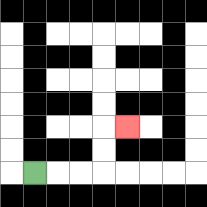{'start': '[1, 7]', 'end': '[5, 5]', 'path_directions': 'R,R,R,U,U,R', 'path_coordinates': '[[1, 7], [2, 7], [3, 7], [4, 7], [4, 6], [4, 5], [5, 5]]'}